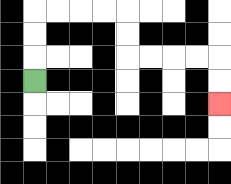{'start': '[1, 3]', 'end': '[9, 4]', 'path_directions': 'U,U,U,R,R,R,R,D,D,R,R,R,R,D,D', 'path_coordinates': '[[1, 3], [1, 2], [1, 1], [1, 0], [2, 0], [3, 0], [4, 0], [5, 0], [5, 1], [5, 2], [6, 2], [7, 2], [8, 2], [9, 2], [9, 3], [9, 4]]'}